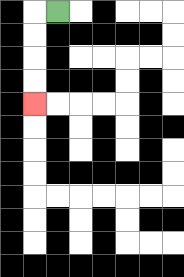{'start': '[2, 0]', 'end': '[1, 4]', 'path_directions': 'L,D,D,D,D', 'path_coordinates': '[[2, 0], [1, 0], [1, 1], [1, 2], [1, 3], [1, 4]]'}